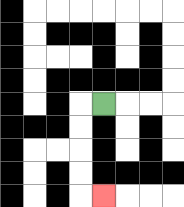{'start': '[4, 4]', 'end': '[4, 8]', 'path_directions': 'L,D,D,D,D,R', 'path_coordinates': '[[4, 4], [3, 4], [3, 5], [3, 6], [3, 7], [3, 8], [4, 8]]'}